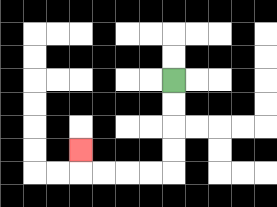{'start': '[7, 3]', 'end': '[3, 6]', 'path_directions': 'D,D,D,D,L,L,L,L,U', 'path_coordinates': '[[7, 3], [7, 4], [7, 5], [7, 6], [7, 7], [6, 7], [5, 7], [4, 7], [3, 7], [3, 6]]'}